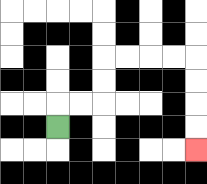{'start': '[2, 5]', 'end': '[8, 6]', 'path_directions': 'U,R,R,U,U,R,R,R,R,D,D,D,D', 'path_coordinates': '[[2, 5], [2, 4], [3, 4], [4, 4], [4, 3], [4, 2], [5, 2], [6, 2], [7, 2], [8, 2], [8, 3], [8, 4], [8, 5], [8, 6]]'}